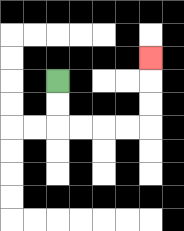{'start': '[2, 3]', 'end': '[6, 2]', 'path_directions': 'D,D,R,R,R,R,U,U,U', 'path_coordinates': '[[2, 3], [2, 4], [2, 5], [3, 5], [4, 5], [5, 5], [6, 5], [6, 4], [6, 3], [6, 2]]'}